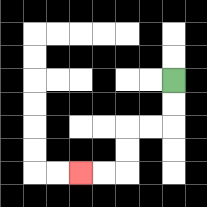{'start': '[7, 3]', 'end': '[3, 7]', 'path_directions': 'D,D,L,L,D,D,L,L', 'path_coordinates': '[[7, 3], [7, 4], [7, 5], [6, 5], [5, 5], [5, 6], [5, 7], [4, 7], [3, 7]]'}